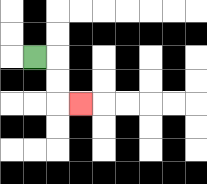{'start': '[1, 2]', 'end': '[3, 4]', 'path_directions': 'R,D,D,R', 'path_coordinates': '[[1, 2], [2, 2], [2, 3], [2, 4], [3, 4]]'}